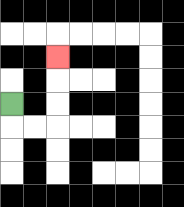{'start': '[0, 4]', 'end': '[2, 2]', 'path_directions': 'D,R,R,U,U,U', 'path_coordinates': '[[0, 4], [0, 5], [1, 5], [2, 5], [2, 4], [2, 3], [2, 2]]'}